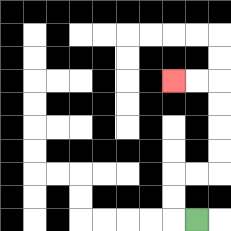{'start': '[8, 9]', 'end': '[7, 3]', 'path_directions': 'L,U,U,R,R,U,U,U,U,L,L', 'path_coordinates': '[[8, 9], [7, 9], [7, 8], [7, 7], [8, 7], [9, 7], [9, 6], [9, 5], [9, 4], [9, 3], [8, 3], [7, 3]]'}